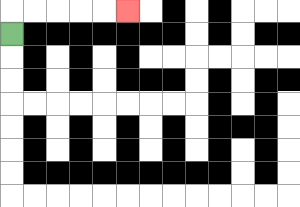{'start': '[0, 1]', 'end': '[5, 0]', 'path_directions': 'U,R,R,R,R,R', 'path_coordinates': '[[0, 1], [0, 0], [1, 0], [2, 0], [3, 0], [4, 0], [5, 0]]'}